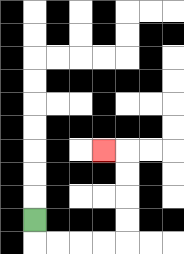{'start': '[1, 9]', 'end': '[4, 6]', 'path_directions': 'D,R,R,R,R,U,U,U,U,L', 'path_coordinates': '[[1, 9], [1, 10], [2, 10], [3, 10], [4, 10], [5, 10], [5, 9], [5, 8], [5, 7], [5, 6], [4, 6]]'}